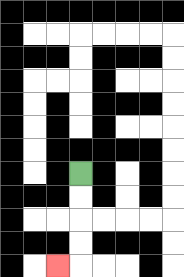{'start': '[3, 7]', 'end': '[2, 11]', 'path_directions': 'D,D,D,D,L', 'path_coordinates': '[[3, 7], [3, 8], [3, 9], [3, 10], [3, 11], [2, 11]]'}